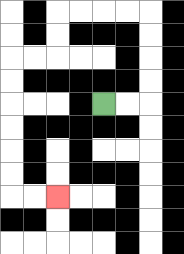{'start': '[4, 4]', 'end': '[2, 8]', 'path_directions': 'R,R,U,U,U,U,L,L,L,L,D,D,L,L,D,D,D,D,D,D,R,R', 'path_coordinates': '[[4, 4], [5, 4], [6, 4], [6, 3], [6, 2], [6, 1], [6, 0], [5, 0], [4, 0], [3, 0], [2, 0], [2, 1], [2, 2], [1, 2], [0, 2], [0, 3], [0, 4], [0, 5], [0, 6], [0, 7], [0, 8], [1, 8], [2, 8]]'}